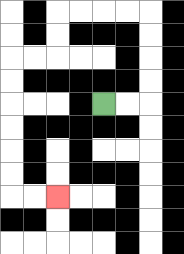{'start': '[4, 4]', 'end': '[2, 8]', 'path_directions': 'R,R,U,U,U,U,L,L,L,L,D,D,L,L,D,D,D,D,D,D,R,R', 'path_coordinates': '[[4, 4], [5, 4], [6, 4], [6, 3], [6, 2], [6, 1], [6, 0], [5, 0], [4, 0], [3, 0], [2, 0], [2, 1], [2, 2], [1, 2], [0, 2], [0, 3], [0, 4], [0, 5], [0, 6], [0, 7], [0, 8], [1, 8], [2, 8]]'}